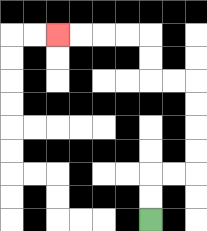{'start': '[6, 9]', 'end': '[2, 1]', 'path_directions': 'U,U,R,R,U,U,U,U,L,L,U,U,L,L,L,L', 'path_coordinates': '[[6, 9], [6, 8], [6, 7], [7, 7], [8, 7], [8, 6], [8, 5], [8, 4], [8, 3], [7, 3], [6, 3], [6, 2], [6, 1], [5, 1], [4, 1], [3, 1], [2, 1]]'}